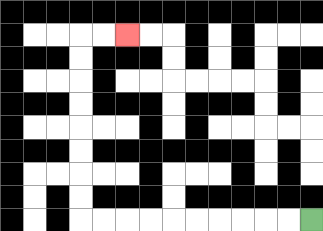{'start': '[13, 9]', 'end': '[5, 1]', 'path_directions': 'L,L,L,L,L,L,L,L,L,L,U,U,U,U,U,U,U,U,R,R', 'path_coordinates': '[[13, 9], [12, 9], [11, 9], [10, 9], [9, 9], [8, 9], [7, 9], [6, 9], [5, 9], [4, 9], [3, 9], [3, 8], [3, 7], [3, 6], [3, 5], [3, 4], [3, 3], [3, 2], [3, 1], [4, 1], [5, 1]]'}